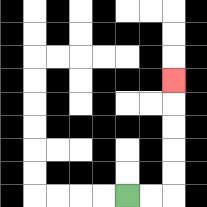{'start': '[5, 8]', 'end': '[7, 3]', 'path_directions': 'R,R,U,U,U,U,U', 'path_coordinates': '[[5, 8], [6, 8], [7, 8], [7, 7], [7, 6], [7, 5], [7, 4], [7, 3]]'}